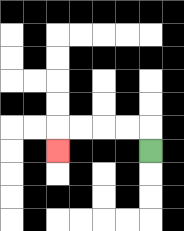{'start': '[6, 6]', 'end': '[2, 6]', 'path_directions': 'U,L,L,L,L,D', 'path_coordinates': '[[6, 6], [6, 5], [5, 5], [4, 5], [3, 5], [2, 5], [2, 6]]'}